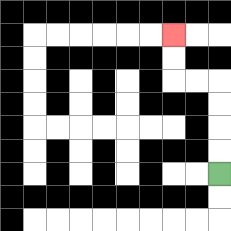{'start': '[9, 7]', 'end': '[7, 1]', 'path_directions': 'U,U,U,U,L,L,U,U', 'path_coordinates': '[[9, 7], [9, 6], [9, 5], [9, 4], [9, 3], [8, 3], [7, 3], [7, 2], [7, 1]]'}